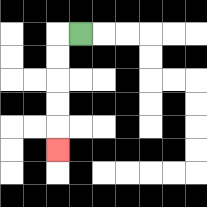{'start': '[3, 1]', 'end': '[2, 6]', 'path_directions': 'L,D,D,D,D,D', 'path_coordinates': '[[3, 1], [2, 1], [2, 2], [2, 3], [2, 4], [2, 5], [2, 6]]'}